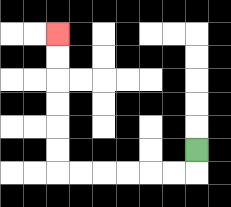{'start': '[8, 6]', 'end': '[2, 1]', 'path_directions': 'D,L,L,L,L,L,L,U,U,U,U,U,U', 'path_coordinates': '[[8, 6], [8, 7], [7, 7], [6, 7], [5, 7], [4, 7], [3, 7], [2, 7], [2, 6], [2, 5], [2, 4], [2, 3], [2, 2], [2, 1]]'}